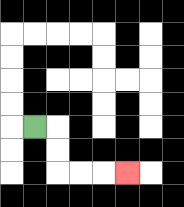{'start': '[1, 5]', 'end': '[5, 7]', 'path_directions': 'R,D,D,R,R,R', 'path_coordinates': '[[1, 5], [2, 5], [2, 6], [2, 7], [3, 7], [4, 7], [5, 7]]'}